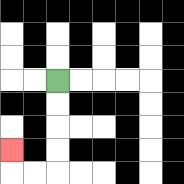{'start': '[2, 3]', 'end': '[0, 6]', 'path_directions': 'D,D,D,D,L,L,U', 'path_coordinates': '[[2, 3], [2, 4], [2, 5], [2, 6], [2, 7], [1, 7], [0, 7], [0, 6]]'}